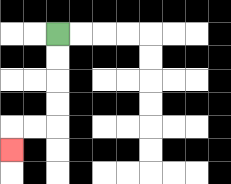{'start': '[2, 1]', 'end': '[0, 6]', 'path_directions': 'D,D,D,D,L,L,D', 'path_coordinates': '[[2, 1], [2, 2], [2, 3], [2, 4], [2, 5], [1, 5], [0, 5], [0, 6]]'}